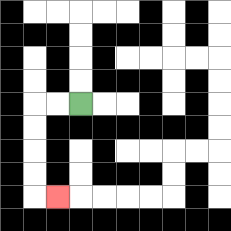{'start': '[3, 4]', 'end': '[2, 8]', 'path_directions': 'L,L,D,D,D,D,R', 'path_coordinates': '[[3, 4], [2, 4], [1, 4], [1, 5], [1, 6], [1, 7], [1, 8], [2, 8]]'}